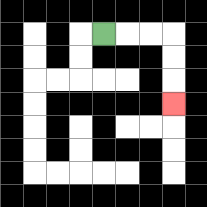{'start': '[4, 1]', 'end': '[7, 4]', 'path_directions': 'R,R,R,D,D,D', 'path_coordinates': '[[4, 1], [5, 1], [6, 1], [7, 1], [7, 2], [7, 3], [7, 4]]'}